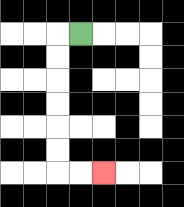{'start': '[3, 1]', 'end': '[4, 7]', 'path_directions': 'L,D,D,D,D,D,D,R,R', 'path_coordinates': '[[3, 1], [2, 1], [2, 2], [2, 3], [2, 4], [2, 5], [2, 6], [2, 7], [3, 7], [4, 7]]'}